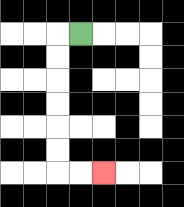{'start': '[3, 1]', 'end': '[4, 7]', 'path_directions': 'L,D,D,D,D,D,D,R,R', 'path_coordinates': '[[3, 1], [2, 1], [2, 2], [2, 3], [2, 4], [2, 5], [2, 6], [2, 7], [3, 7], [4, 7]]'}